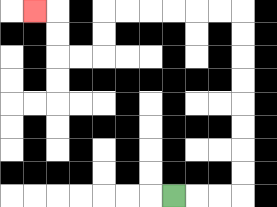{'start': '[7, 8]', 'end': '[1, 0]', 'path_directions': 'R,R,R,U,U,U,U,U,U,U,U,L,L,L,L,L,L,D,D,L,L,U,U,L', 'path_coordinates': '[[7, 8], [8, 8], [9, 8], [10, 8], [10, 7], [10, 6], [10, 5], [10, 4], [10, 3], [10, 2], [10, 1], [10, 0], [9, 0], [8, 0], [7, 0], [6, 0], [5, 0], [4, 0], [4, 1], [4, 2], [3, 2], [2, 2], [2, 1], [2, 0], [1, 0]]'}